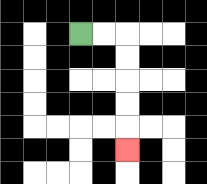{'start': '[3, 1]', 'end': '[5, 6]', 'path_directions': 'R,R,D,D,D,D,D', 'path_coordinates': '[[3, 1], [4, 1], [5, 1], [5, 2], [5, 3], [5, 4], [5, 5], [5, 6]]'}